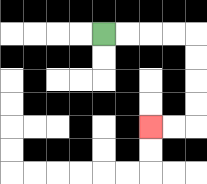{'start': '[4, 1]', 'end': '[6, 5]', 'path_directions': 'R,R,R,R,D,D,D,D,L,L', 'path_coordinates': '[[4, 1], [5, 1], [6, 1], [7, 1], [8, 1], [8, 2], [8, 3], [8, 4], [8, 5], [7, 5], [6, 5]]'}